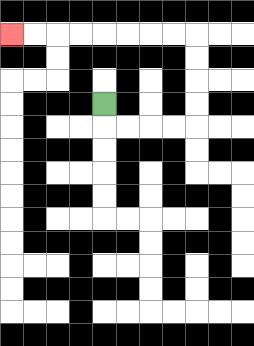{'start': '[4, 4]', 'end': '[0, 1]', 'path_directions': 'D,R,R,R,R,U,U,U,U,L,L,L,L,L,L,L,L', 'path_coordinates': '[[4, 4], [4, 5], [5, 5], [6, 5], [7, 5], [8, 5], [8, 4], [8, 3], [8, 2], [8, 1], [7, 1], [6, 1], [5, 1], [4, 1], [3, 1], [2, 1], [1, 1], [0, 1]]'}